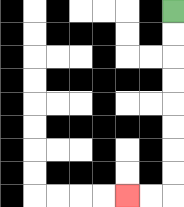{'start': '[7, 0]', 'end': '[5, 8]', 'path_directions': 'D,D,D,D,D,D,D,D,L,L', 'path_coordinates': '[[7, 0], [7, 1], [7, 2], [7, 3], [7, 4], [7, 5], [7, 6], [7, 7], [7, 8], [6, 8], [5, 8]]'}